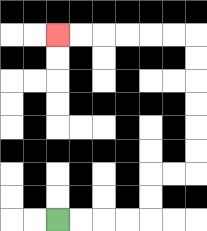{'start': '[2, 9]', 'end': '[2, 1]', 'path_directions': 'R,R,R,R,U,U,R,R,U,U,U,U,U,U,L,L,L,L,L,L', 'path_coordinates': '[[2, 9], [3, 9], [4, 9], [5, 9], [6, 9], [6, 8], [6, 7], [7, 7], [8, 7], [8, 6], [8, 5], [8, 4], [8, 3], [8, 2], [8, 1], [7, 1], [6, 1], [5, 1], [4, 1], [3, 1], [2, 1]]'}